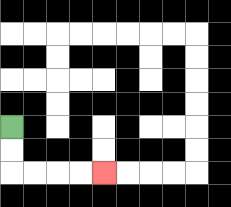{'start': '[0, 5]', 'end': '[4, 7]', 'path_directions': 'D,D,R,R,R,R', 'path_coordinates': '[[0, 5], [0, 6], [0, 7], [1, 7], [2, 7], [3, 7], [4, 7]]'}